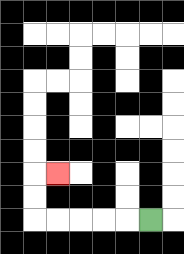{'start': '[6, 9]', 'end': '[2, 7]', 'path_directions': 'L,L,L,L,L,U,U,R', 'path_coordinates': '[[6, 9], [5, 9], [4, 9], [3, 9], [2, 9], [1, 9], [1, 8], [1, 7], [2, 7]]'}